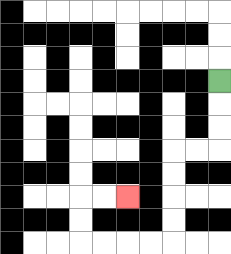{'start': '[9, 3]', 'end': '[5, 8]', 'path_directions': 'D,D,D,L,L,D,D,D,D,L,L,L,L,U,U,R,R', 'path_coordinates': '[[9, 3], [9, 4], [9, 5], [9, 6], [8, 6], [7, 6], [7, 7], [7, 8], [7, 9], [7, 10], [6, 10], [5, 10], [4, 10], [3, 10], [3, 9], [3, 8], [4, 8], [5, 8]]'}